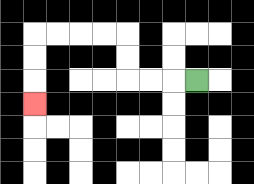{'start': '[8, 3]', 'end': '[1, 4]', 'path_directions': 'L,L,L,U,U,L,L,L,L,D,D,D', 'path_coordinates': '[[8, 3], [7, 3], [6, 3], [5, 3], [5, 2], [5, 1], [4, 1], [3, 1], [2, 1], [1, 1], [1, 2], [1, 3], [1, 4]]'}